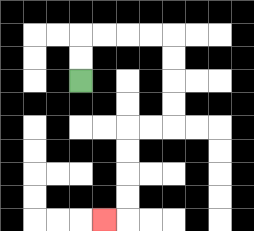{'start': '[3, 3]', 'end': '[4, 9]', 'path_directions': 'U,U,R,R,R,R,D,D,D,D,L,L,D,D,D,D,L', 'path_coordinates': '[[3, 3], [3, 2], [3, 1], [4, 1], [5, 1], [6, 1], [7, 1], [7, 2], [7, 3], [7, 4], [7, 5], [6, 5], [5, 5], [5, 6], [5, 7], [5, 8], [5, 9], [4, 9]]'}